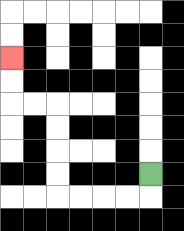{'start': '[6, 7]', 'end': '[0, 2]', 'path_directions': 'D,L,L,L,L,U,U,U,U,L,L,U,U', 'path_coordinates': '[[6, 7], [6, 8], [5, 8], [4, 8], [3, 8], [2, 8], [2, 7], [2, 6], [2, 5], [2, 4], [1, 4], [0, 4], [0, 3], [0, 2]]'}